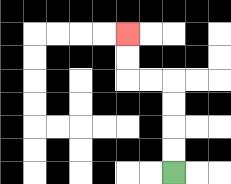{'start': '[7, 7]', 'end': '[5, 1]', 'path_directions': 'U,U,U,U,L,L,U,U', 'path_coordinates': '[[7, 7], [7, 6], [7, 5], [7, 4], [7, 3], [6, 3], [5, 3], [5, 2], [5, 1]]'}